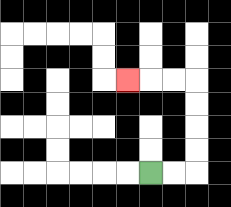{'start': '[6, 7]', 'end': '[5, 3]', 'path_directions': 'R,R,U,U,U,U,L,L,L', 'path_coordinates': '[[6, 7], [7, 7], [8, 7], [8, 6], [8, 5], [8, 4], [8, 3], [7, 3], [6, 3], [5, 3]]'}